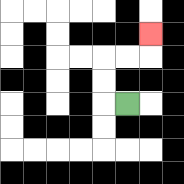{'start': '[5, 4]', 'end': '[6, 1]', 'path_directions': 'L,U,U,R,R,U', 'path_coordinates': '[[5, 4], [4, 4], [4, 3], [4, 2], [5, 2], [6, 2], [6, 1]]'}